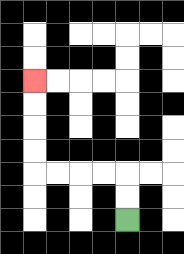{'start': '[5, 9]', 'end': '[1, 3]', 'path_directions': 'U,U,L,L,L,L,U,U,U,U', 'path_coordinates': '[[5, 9], [5, 8], [5, 7], [4, 7], [3, 7], [2, 7], [1, 7], [1, 6], [1, 5], [1, 4], [1, 3]]'}